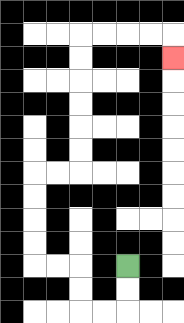{'start': '[5, 11]', 'end': '[7, 2]', 'path_directions': 'D,D,L,L,U,U,L,L,U,U,U,U,R,R,U,U,U,U,U,U,R,R,R,R,D', 'path_coordinates': '[[5, 11], [5, 12], [5, 13], [4, 13], [3, 13], [3, 12], [3, 11], [2, 11], [1, 11], [1, 10], [1, 9], [1, 8], [1, 7], [2, 7], [3, 7], [3, 6], [3, 5], [3, 4], [3, 3], [3, 2], [3, 1], [4, 1], [5, 1], [6, 1], [7, 1], [7, 2]]'}